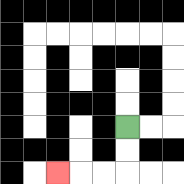{'start': '[5, 5]', 'end': '[2, 7]', 'path_directions': 'D,D,L,L,L', 'path_coordinates': '[[5, 5], [5, 6], [5, 7], [4, 7], [3, 7], [2, 7]]'}